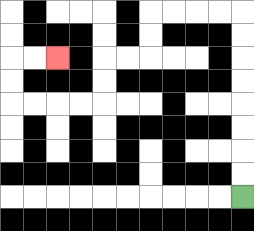{'start': '[10, 8]', 'end': '[2, 2]', 'path_directions': 'U,U,U,U,U,U,U,U,L,L,L,L,D,D,L,L,D,D,L,L,L,L,U,U,R,R', 'path_coordinates': '[[10, 8], [10, 7], [10, 6], [10, 5], [10, 4], [10, 3], [10, 2], [10, 1], [10, 0], [9, 0], [8, 0], [7, 0], [6, 0], [6, 1], [6, 2], [5, 2], [4, 2], [4, 3], [4, 4], [3, 4], [2, 4], [1, 4], [0, 4], [0, 3], [0, 2], [1, 2], [2, 2]]'}